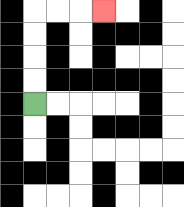{'start': '[1, 4]', 'end': '[4, 0]', 'path_directions': 'U,U,U,U,R,R,R', 'path_coordinates': '[[1, 4], [1, 3], [1, 2], [1, 1], [1, 0], [2, 0], [3, 0], [4, 0]]'}